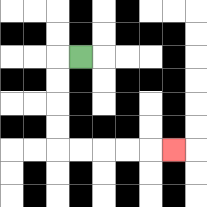{'start': '[3, 2]', 'end': '[7, 6]', 'path_directions': 'L,D,D,D,D,R,R,R,R,R', 'path_coordinates': '[[3, 2], [2, 2], [2, 3], [2, 4], [2, 5], [2, 6], [3, 6], [4, 6], [5, 6], [6, 6], [7, 6]]'}